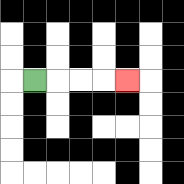{'start': '[1, 3]', 'end': '[5, 3]', 'path_directions': 'R,R,R,R', 'path_coordinates': '[[1, 3], [2, 3], [3, 3], [4, 3], [5, 3]]'}